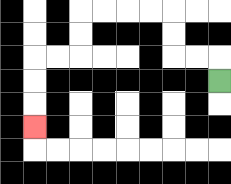{'start': '[9, 3]', 'end': '[1, 5]', 'path_directions': 'U,L,L,U,U,L,L,L,L,D,D,L,L,D,D,D', 'path_coordinates': '[[9, 3], [9, 2], [8, 2], [7, 2], [7, 1], [7, 0], [6, 0], [5, 0], [4, 0], [3, 0], [3, 1], [3, 2], [2, 2], [1, 2], [1, 3], [1, 4], [1, 5]]'}